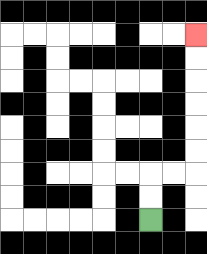{'start': '[6, 9]', 'end': '[8, 1]', 'path_directions': 'U,U,R,R,U,U,U,U,U,U', 'path_coordinates': '[[6, 9], [6, 8], [6, 7], [7, 7], [8, 7], [8, 6], [8, 5], [8, 4], [8, 3], [8, 2], [8, 1]]'}